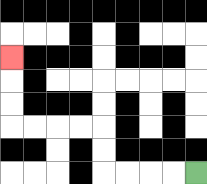{'start': '[8, 7]', 'end': '[0, 2]', 'path_directions': 'L,L,L,L,U,U,L,L,L,L,U,U,U', 'path_coordinates': '[[8, 7], [7, 7], [6, 7], [5, 7], [4, 7], [4, 6], [4, 5], [3, 5], [2, 5], [1, 5], [0, 5], [0, 4], [0, 3], [0, 2]]'}